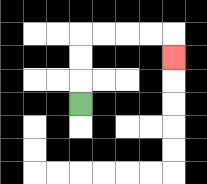{'start': '[3, 4]', 'end': '[7, 2]', 'path_directions': 'U,U,U,R,R,R,R,D', 'path_coordinates': '[[3, 4], [3, 3], [3, 2], [3, 1], [4, 1], [5, 1], [6, 1], [7, 1], [7, 2]]'}